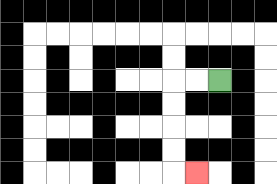{'start': '[9, 3]', 'end': '[8, 7]', 'path_directions': 'L,L,D,D,D,D,R', 'path_coordinates': '[[9, 3], [8, 3], [7, 3], [7, 4], [7, 5], [7, 6], [7, 7], [8, 7]]'}